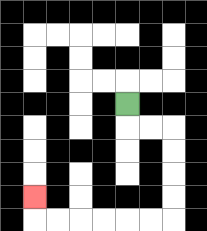{'start': '[5, 4]', 'end': '[1, 8]', 'path_directions': 'D,R,R,D,D,D,D,L,L,L,L,L,L,U', 'path_coordinates': '[[5, 4], [5, 5], [6, 5], [7, 5], [7, 6], [7, 7], [7, 8], [7, 9], [6, 9], [5, 9], [4, 9], [3, 9], [2, 9], [1, 9], [1, 8]]'}